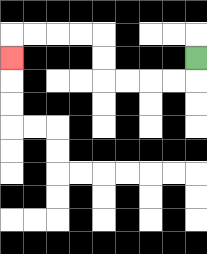{'start': '[8, 2]', 'end': '[0, 2]', 'path_directions': 'D,L,L,L,L,U,U,L,L,L,L,D', 'path_coordinates': '[[8, 2], [8, 3], [7, 3], [6, 3], [5, 3], [4, 3], [4, 2], [4, 1], [3, 1], [2, 1], [1, 1], [0, 1], [0, 2]]'}